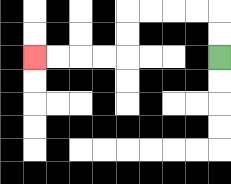{'start': '[9, 2]', 'end': '[1, 2]', 'path_directions': 'U,U,L,L,L,L,D,D,L,L,L,L', 'path_coordinates': '[[9, 2], [9, 1], [9, 0], [8, 0], [7, 0], [6, 0], [5, 0], [5, 1], [5, 2], [4, 2], [3, 2], [2, 2], [1, 2]]'}